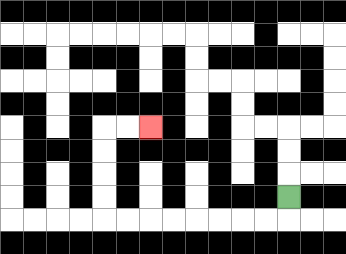{'start': '[12, 8]', 'end': '[6, 5]', 'path_directions': 'D,L,L,L,L,L,L,L,L,U,U,U,U,R,R', 'path_coordinates': '[[12, 8], [12, 9], [11, 9], [10, 9], [9, 9], [8, 9], [7, 9], [6, 9], [5, 9], [4, 9], [4, 8], [4, 7], [4, 6], [4, 5], [5, 5], [6, 5]]'}